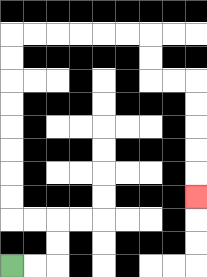{'start': '[0, 11]', 'end': '[8, 8]', 'path_directions': 'R,R,U,U,L,L,U,U,U,U,U,U,U,U,R,R,R,R,R,R,D,D,R,R,D,D,D,D,D', 'path_coordinates': '[[0, 11], [1, 11], [2, 11], [2, 10], [2, 9], [1, 9], [0, 9], [0, 8], [0, 7], [0, 6], [0, 5], [0, 4], [0, 3], [0, 2], [0, 1], [1, 1], [2, 1], [3, 1], [4, 1], [5, 1], [6, 1], [6, 2], [6, 3], [7, 3], [8, 3], [8, 4], [8, 5], [8, 6], [8, 7], [8, 8]]'}